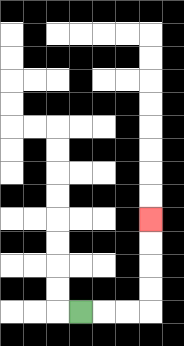{'start': '[3, 13]', 'end': '[6, 9]', 'path_directions': 'R,R,R,U,U,U,U', 'path_coordinates': '[[3, 13], [4, 13], [5, 13], [6, 13], [6, 12], [6, 11], [6, 10], [6, 9]]'}